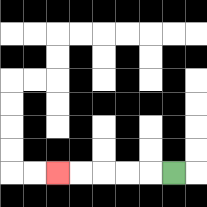{'start': '[7, 7]', 'end': '[2, 7]', 'path_directions': 'L,L,L,L,L', 'path_coordinates': '[[7, 7], [6, 7], [5, 7], [4, 7], [3, 7], [2, 7]]'}